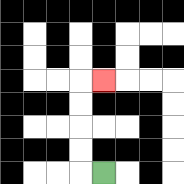{'start': '[4, 7]', 'end': '[4, 3]', 'path_directions': 'L,U,U,U,U,R', 'path_coordinates': '[[4, 7], [3, 7], [3, 6], [3, 5], [3, 4], [3, 3], [4, 3]]'}